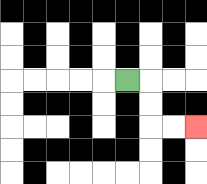{'start': '[5, 3]', 'end': '[8, 5]', 'path_directions': 'R,D,D,R,R', 'path_coordinates': '[[5, 3], [6, 3], [6, 4], [6, 5], [7, 5], [8, 5]]'}